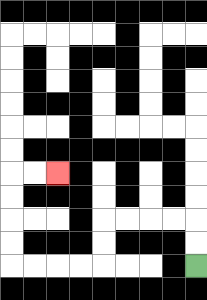{'start': '[8, 11]', 'end': '[2, 7]', 'path_directions': 'U,U,L,L,L,L,D,D,L,L,L,L,U,U,U,U,R,R', 'path_coordinates': '[[8, 11], [8, 10], [8, 9], [7, 9], [6, 9], [5, 9], [4, 9], [4, 10], [4, 11], [3, 11], [2, 11], [1, 11], [0, 11], [0, 10], [0, 9], [0, 8], [0, 7], [1, 7], [2, 7]]'}